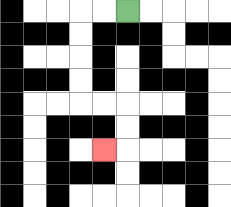{'start': '[5, 0]', 'end': '[4, 6]', 'path_directions': 'L,L,D,D,D,D,R,R,D,D,L', 'path_coordinates': '[[5, 0], [4, 0], [3, 0], [3, 1], [3, 2], [3, 3], [3, 4], [4, 4], [5, 4], [5, 5], [5, 6], [4, 6]]'}